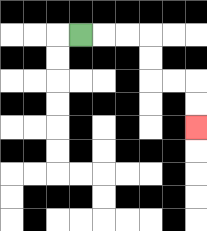{'start': '[3, 1]', 'end': '[8, 5]', 'path_directions': 'R,R,R,D,D,R,R,D,D', 'path_coordinates': '[[3, 1], [4, 1], [5, 1], [6, 1], [6, 2], [6, 3], [7, 3], [8, 3], [8, 4], [8, 5]]'}